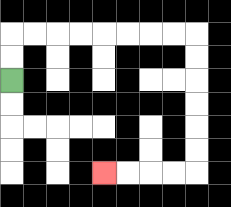{'start': '[0, 3]', 'end': '[4, 7]', 'path_directions': 'U,U,R,R,R,R,R,R,R,R,D,D,D,D,D,D,L,L,L,L', 'path_coordinates': '[[0, 3], [0, 2], [0, 1], [1, 1], [2, 1], [3, 1], [4, 1], [5, 1], [6, 1], [7, 1], [8, 1], [8, 2], [8, 3], [8, 4], [8, 5], [8, 6], [8, 7], [7, 7], [6, 7], [5, 7], [4, 7]]'}